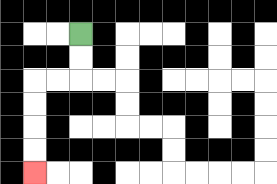{'start': '[3, 1]', 'end': '[1, 7]', 'path_directions': 'D,D,L,L,D,D,D,D', 'path_coordinates': '[[3, 1], [3, 2], [3, 3], [2, 3], [1, 3], [1, 4], [1, 5], [1, 6], [1, 7]]'}